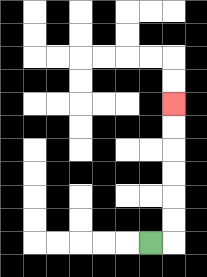{'start': '[6, 10]', 'end': '[7, 4]', 'path_directions': 'R,U,U,U,U,U,U', 'path_coordinates': '[[6, 10], [7, 10], [7, 9], [7, 8], [7, 7], [7, 6], [7, 5], [7, 4]]'}